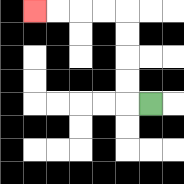{'start': '[6, 4]', 'end': '[1, 0]', 'path_directions': 'L,U,U,U,U,L,L,L,L', 'path_coordinates': '[[6, 4], [5, 4], [5, 3], [5, 2], [5, 1], [5, 0], [4, 0], [3, 0], [2, 0], [1, 0]]'}